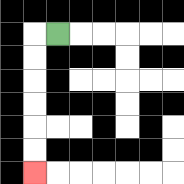{'start': '[2, 1]', 'end': '[1, 7]', 'path_directions': 'L,D,D,D,D,D,D', 'path_coordinates': '[[2, 1], [1, 1], [1, 2], [1, 3], [1, 4], [1, 5], [1, 6], [1, 7]]'}